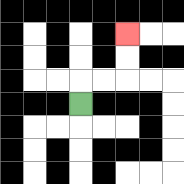{'start': '[3, 4]', 'end': '[5, 1]', 'path_directions': 'U,R,R,U,U', 'path_coordinates': '[[3, 4], [3, 3], [4, 3], [5, 3], [5, 2], [5, 1]]'}